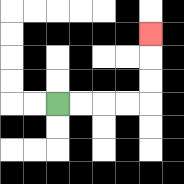{'start': '[2, 4]', 'end': '[6, 1]', 'path_directions': 'R,R,R,R,U,U,U', 'path_coordinates': '[[2, 4], [3, 4], [4, 4], [5, 4], [6, 4], [6, 3], [6, 2], [6, 1]]'}